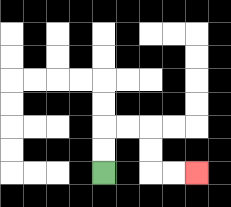{'start': '[4, 7]', 'end': '[8, 7]', 'path_directions': 'U,U,R,R,D,D,R,R', 'path_coordinates': '[[4, 7], [4, 6], [4, 5], [5, 5], [6, 5], [6, 6], [6, 7], [7, 7], [8, 7]]'}